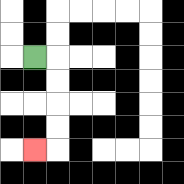{'start': '[1, 2]', 'end': '[1, 6]', 'path_directions': 'R,D,D,D,D,L', 'path_coordinates': '[[1, 2], [2, 2], [2, 3], [2, 4], [2, 5], [2, 6], [1, 6]]'}